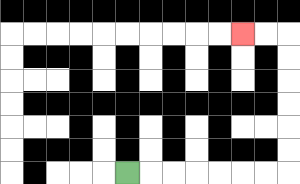{'start': '[5, 7]', 'end': '[10, 1]', 'path_directions': 'R,R,R,R,R,R,R,U,U,U,U,U,U,L,L', 'path_coordinates': '[[5, 7], [6, 7], [7, 7], [8, 7], [9, 7], [10, 7], [11, 7], [12, 7], [12, 6], [12, 5], [12, 4], [12, 3], [12, 2], [12, 1], [11, 1], [10, 1]]'}